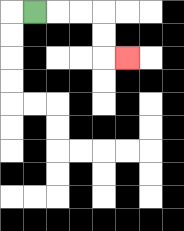{'start': '[1, 0]', 'end': '[5, 2]', 'path_directions': 'R,R,R,D,D,R', 'path_coordinates': '[[1, 0], [2, 0], [3, 0], [4, 0], [4, 1], [4, 2], [5, 2]]'}